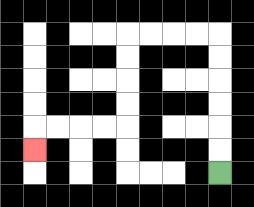{'start': '[9, 7]', 'end': '[1, 6]', 'path_directions': 'U,U,U,U,U,U,L,L,L,L,D,D,D,D,L,L,L,L,D', 'path_coordinates': '[[9, 7], [9, 6], [9, 5], [9, 4], [9, 3], [9, 2], [9, 1], [8, 1], [7, 1], [6, 1], [5, 1], [5, 2], [5, 3], [5, 4], [5, 5], [4, 5], [3, 5], [2, 5], [1, 5], [1, 6]]'}